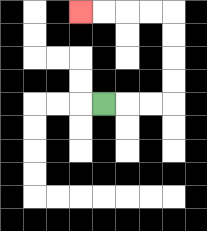{'start': '[4, 4]', 'end': '[3, 0]', 'path_directions': 'R,R,R,U,U,U,U,L,L,L,L', 'path_coordinates': '[[4, 4], [5, 4], [6, 4], [7, 4], [7, 3], [7, 2], [7, 1], [7, 0], [6, 0], [5, 0], [4, 0], [3, 0]]'}